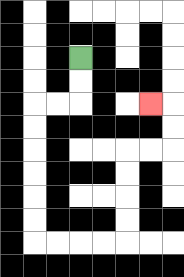{'start': '[3, 2]', 'end': '[6, 4]', 'path_directions': 'D,D,L,L,D,D,D,D,D,D,R,R,R,R,U,U,U,U,R,R,U,U,L', 'path_coordinates': '[[3, 2], [3, 3], [3, 4], [2, 4], [1, 4], [1, 5], [1, 6], [1, 7], [1, 8], [1, 9], [1, 10], [2, 10], [3, 10], [4, 10], [5, 10], [5, 9], [5, 8], [5, 7], [5, 6], [6, 6], [7, 6], [7, 5], [7, 4], [6, 4]]'}